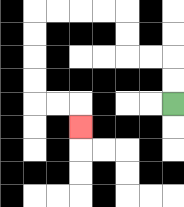{'start': '[7, 4]', 'end': '[3, 5]', 'path_directions': 'U,U,L,L,U,U,L,L,L,L,D,D,D,D,R,R,D', 'path_coordinates': '[[7, 4], [7, 3], [7, 2], [6, 2], [5, 2], [5, 1], [5, 0], [4, 0], [3, 0], [2, 0], [1, 0], [1, 1], [1, 2], [1, 3], [1, 4], [2, 4], [3, 4], [3, 5]]'}